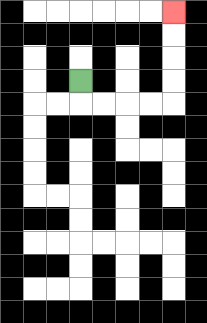{'start': '[3, 3]', 'end': '[7, 0]', 'path_directions': 'D,R,R,R,R,U,U,U,U', 'path_coordinates': '[[3, 3], [3, 4], [4, 4], [5, 4], [6, 4], [7, 4], [7, 3], [7, 2], [7, 1], [7, 0]]'}